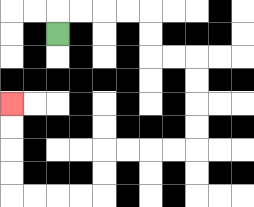{'start': '[2, 1]', 'end': '[0, 4]', 'path_directions': 'U,R,R,R,R,D,D,R,R,D,D,D,D,L,L,L,L,D,D,L,L,L,L,U,U,U,U', 'path_coordinates': '[[2, 1], [2, 0], [3, 0], [4, 0], [5, 0], [6, 0], [6, 1], [6, 2], [7, 2], [8, 2], [8, 3], [8, 4], [8, 5], [8, 6], [7, 6], [6, 6], [5, 6], [4, 6], [4, 7], [4, 8], [3, 8], [2, 8], [1, 8], [0, 8], [0, 7], [0, 6], [0, 5], [0, 4]]'}